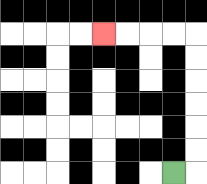{'start': '[7, 7]', 'end': '[4, 1]', 'path_directions': 'R,U,U,U,U,U,U,L,L,L,L', 'path_coordinates': '[[7, 7], [8, 7], [8, 6], [8, 5], [8, 4], [8, 3], [8, 2], [8, 1], [7, 1], [6, 1], [5, 1], [4, 1]]'}